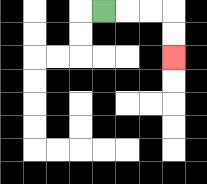{'start': '[4, 0]', 'end': '[7, 2]', 'path_directions': 'R,R,R,D,D', 'path_coordinates': '[[4, 0], [5, 0], [6, 0], [7, 0], [7, 1], [7, 2]]'}